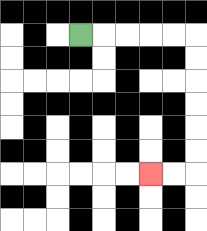{'start': '[3, 1]', 'end': '[6, 7]', 'path_directions': 'R,R,R,R,R,D,D,D,D,D,D,L,L', 'path_coordinates': '[[3, 1], [4, 1], [5, 1], [6, 1], [7, 1], [8, 1], [8, 2], [8, 3], [8, 4], [8, 5], [8, 6], [8, 7], [7, 7], [6, 7]]'}